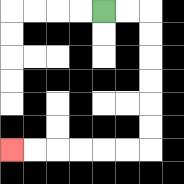{'start': '[4, 0]', 'end': '[0, 6]', 'path_directions': 'R,R,D,D,D,D,D,D,L,L,L,L,L,L', 'path_coordinates': '[[4, 0], [5, 0], [6, 0], [6, 1], [6, 2], [6, 3], [6, 4], [6, 5], [6, 6], [5, 6], [4, 6], [3, 6], [2, 6], [1, 6], [0, 6]]'}